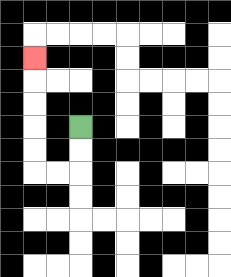{'start': '[3, 5]', 'end': '[1, 2]', 'path_directions': 'D,D,L,L,U,U,U,U,U', 'path_coordinates': '[[3, 5], [3, 6], [3, 7], [2, 7], [1, 7], [1, 6], [1, 5], [1, 4], [1, 3], [1, 2]]'}